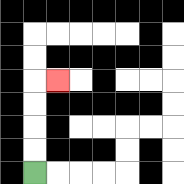{'start': '[1, 7]', 'end': '[2, 3]', 'path_directions': 'U,U,U,U,R', 'path_coordinates': '[[1, 7], [1, 6], [1, 5], [1, 4], [1, 3], [2, 3]]'}